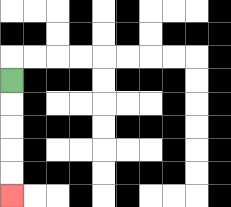{'start': '[0, 3]', 'end': '[0, 8]', 'path_directions': 'D,D,D,D,D', 'path_coordinates': '[[0, 3], [0, 4], [0, 5], [0, 6], [0, 7], [0, 8]]'}